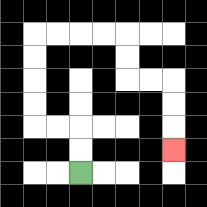{'start': '[3, 7]', 'end': '[7, 6]', 'path_directions': 'U,U,L,L,U,U,U,U,R,R,R,R,D,D,R,R,D,D,D', 'path_coordinates': '[[3, 7], [3, 6], [3, 5], [2, 5], [1, 5], [1, 4], [1, 3], [1, 2], [1, 1], [2, 1], [3, 1], [4, 1], [5, 1], [5, 2], [5, 3], [6, 3], [7, 3], [7, 4], [7, 5], [7, 6]]'}